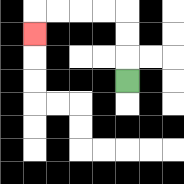{'start': '[5, 3]', 'end': '[1, 1]', 'path_directions': 'U,U,U,L,L,L,L,D', 'path_coordinates': '[[5, 3], [5, 2], [5, 1], [5, 0], [4, 0], [3, 0], [2, 0], [1, 0], [1, 1]]'}